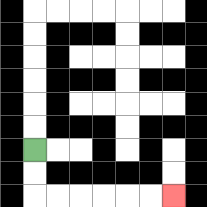{'start': '[1, 6]', 'end': '[7, 8]', 'path_directions': 'D,D,R,R,R,R,R,R', 'path_coordinates': '[[1, 6], [1, 7], [1, 8], [2, 8], [3, 8], [4, 8], [5, 8], [6, 8], [7, 8]]'}